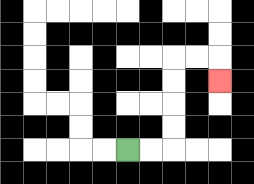{'start': '[5, 6]', 'end': '[9, 3]', 'path_directions': 'R,R,U,U,U,U,R,R,D', 'path_coordinates': '[[5, 6], [6, 6], [7, 6], [7, 5], [7, 4], [7, 3], [7, 2], [8, 2], [9, 2], [9, 3]]'}